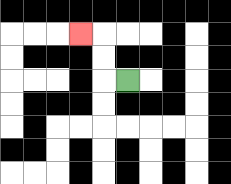{'start': '[5, 3]', 'end': '[3, 1]', 'path_directions': 'L,U,U,L', 'path_coordinates': '[[5, 3], [4, 3], [4, 2], [4, 1], [3, 1]]'}